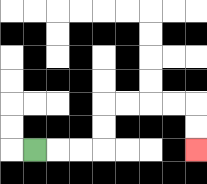{'start': '[1, 6]', 'end': '[8, 6]', 'path_directions': 'R,R,R,U,U,R,R,R,R,D,D', 'path_coordinates': '[[1, 6], [2, 6], [3, 6], [4, 6], [4, 5], [4, 4], [5, 4], [6, 4], [7, 4], [8, 4], [8, 5], [8, 6]]'}